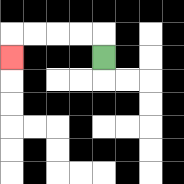{'start': '[4, 2]', 'end': '[0, 2]', 'path_directions': 'U,L,L,L,L,D', 'path_coordinates': '[[4, 2], [4, 1], [3, 1], [2, 1], [1, 1], [0, 1], [0, 2]]'}